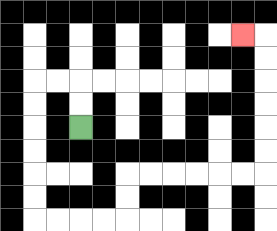{'start': '[3, 5]', 'end': '[10, 1]', 'path_directions': 'U,U,L,L,D,D,D,D,D,D,R,R,R,R,U,U,R,R,R,R,R,R,U,U,U,U,U,U,L', 'path_coordinates': '[[3, 5], [3, 4], [3, 3], [2, 3], [1, 3], [1, 4], [1, 5], [1, 6], [1, 7], [1, 8], [1, 9], [2, 9], [3, 9], [4, 9], [5, 9], [5, 8], [5, 7], [6, 7], [7, 7], [8, 7], [9, 7], [10, 7], [11, 7], [11, 6], [11, 5], [11, 4], [11, 3], [11, 2], [11, 1], [10, 1]]'}